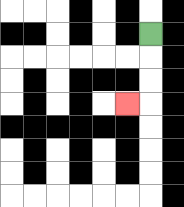{'start': '[6, 1]', 'end': '[5, 4]', 'path_directions': 'D,D,D,L', 'path_coordinates': '[[6, 1], [6, 2], [6, 3], [6, 4], [5, 4]]'}